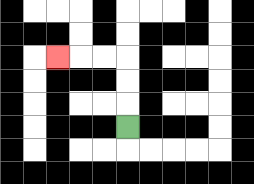{'start': '[5, 5]', 'end': '[2, 2]', 'path_directions': 'U,U,U,L,L,L', 'path_coordinates': '[[5, 5], [5, 4], [5, 3], [5, 2], [4, 2], [3, 2], [2, 2]]'}